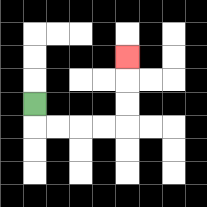{'start': '[1, 4]', 'end': '[5, 2]', 'path_directions': 'D,R,R,R,R,U,U,U', 'path_coordinates': '[[1, 4], [1, 5], [2, 5], [3, 5], [4, 5], [5, 5], [5, 4], [5, 3], [5, 2]]'}